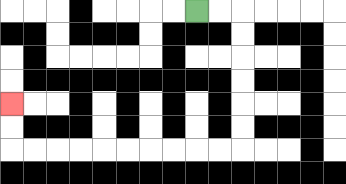{'start': '[8, 0]', 'end': '[0, 4]', 'path_directions': 'R,R,D,D,D,D,D,D,L,L,L,L,L,L,L,L,L,L,U,U', 'path_coordinates': '[[8, 0], [9, 0], [10, 0], [10, 1], [10, 2], [10, 3], [10, 4], [10, 5], [10, 6], [9, 6], [8, 6], [7, 6], [6, 6], [5, 6], [4, 6], [3, 6], [2, 6], [1, 6], [0, 6], [0, 5], [0, 4]]'}